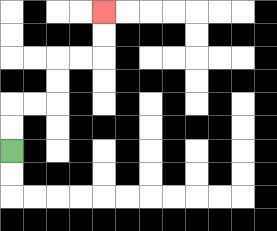{'start': '[0, 6]', 'end': '[4, 0]', 'path_directions': 'U,U,R,R,U,U,R,R,U,U', 'path_coordinates': '[[0, 6], [0, 5], [0, 4], [1, 4], [2, 4], [2, 3], [2, 2], [3, 2], [4, 2], [4, 1], [4, 0]]'}